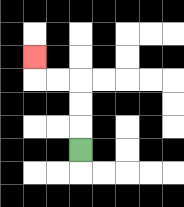{'start': '[3, 6]', 'end': '[1, 2]', 'path_directions': 'U,U,U,L,L,U', 'path_coordinates': '[[3, 6], [3, 5], [3, 4], [3, 3], [2, 3], [1, 3], [1, 2]]'}